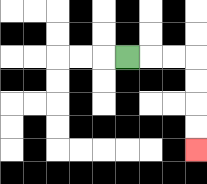{'start': '[5, 2]', 'end': '[8, 6]', 'path_directions': 'R,R,R,D,D,D,D', 'path_coordinates': '[[5, 2], [6, 2], [7, 2], [8, 2], [8, 3], [8, 4], [8, 5], [8, 6]]'}